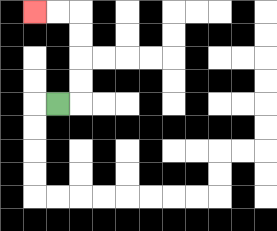{'start': '[2, 4]', 'end': '[1, 0]', 'path_directions': 'R,U,U,U,U,L,L', 'path_coordinates': '[[2, 4], [3, 4], [3, 3], [3, 2], [3, 1], [3, 0], [2, 0], [1, 0]]'}